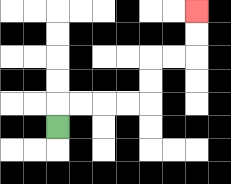{'start': '[2, 5]', 'end': '[8, 0]', 'path_directions': 'U,R,R,R,R,U,U,R,R,U,U', 'path_coordinates': '[[2, 5], [2, 4], [3, 4], [4, 4], [5, 4], [6, 4], [6, 3], [6, 2], [7, 2], [8, 2], [8, 1], [8, 0]]'}